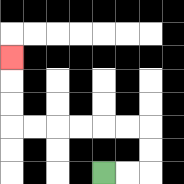{'start': '[4, 7]', 'end': '[0, 2]', 'path_directions': 'R,R,U,U,L,L,L,L,L,L,U,U,U', 'path_coordinates': '[[4, 7], [5, 7], [6, 7], [6, 6], [6, 5], [5, 5], [4, 5], [3, 5], [2, 5], [1, 5], [0, 5], [0, 4], [0, 3], [0, 2]]'}